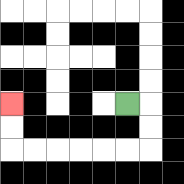{'start': '[5, 4]', 'end': '[0, 4]', 'path_directions': 'R,D,D,L,L,L,L,L,L,U,U', 'path_coordinates': '[[5, 4], [6, 4], [6, 5], [6, 6], [5, 6], [4, 6], [3, 6], [2, 6], [1, 6], [0, 6], [0, 5], [0, 4]]'}